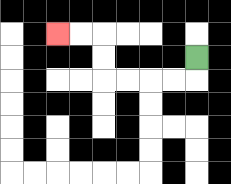{'start': '[8, 2]', 'end': '[2, 1]', 'path_directions': 'D,L,L,L,L,U,U,L,L', 'path_coordinates': '[[8, 2], [8, 3], [7, 3], [6, 3], [5, 3], [4, 3], [4, 2], [4, 1], [3, 1], [2, 1]]'}